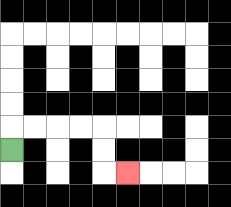{'start': '[0, 6]', 'end': '[5, 7]', 'path_directions': 'U,R,R,R,R,D,D,R', 'path_coordinates': '[[0, 6], [0, 5], [1, 5], [2, 5], [3, 5], [4, 5], [4, 6], [4, 7], [5, 7]]'}